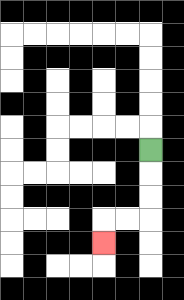{'start': '[6, 6]', 'end': '[4, 10]', 'path_directions': 'D,D,D,L,L,D', 'path_coordinates': '[[6, 6], [6, 7], [6, 8], [6, 9], [5, 9], [4, 9], [4, 10]]'}